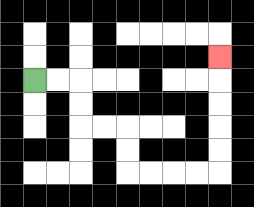{'start': '[1, 3]', 'end': '[9, 2]', 'path_directions': 'R,R,D,D,R,R,D,D,R,R,R,R,U,U,U,U,U', 'path_coordinates': '[[1, 3], [2, 3], [3, 3], [3, 4], [3, 5], [4, 5], [5, 5], [5, 6], [5, 7], [6, 7], [7, 7], [8, 7], [9, 7], [9, 6], [9, 5], [9, 4], [9, 3], [9, 2]]'}